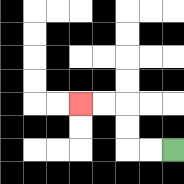{'start': '[7, 6]', 'end': '[3, 4]', 'path_directions': 'L,L,U,U,L,L', 'path_coordinates': '[[7, 6], [6, 6], [5, 6], [5, 5], [5, 4], [4, 4], [3, 4]]'}